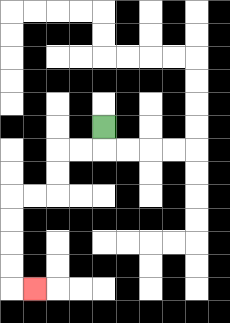{'start': '[4, 5]', 'end': '[1, 12]', 'path_directions': 'D,L,L,D,D,L,L,D,D,D,D,R', 'path_coordinates': '[[4, 5], [4, 6], [3, 6], [2, 6], [2, 7], [2, 8], [1, 8], [0, 8], [0, 9], [0, 10], [0, 11], [0, 12], [1, 12]]'}